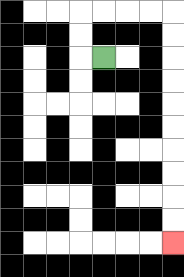{'start': '[4, 2]', 'end': '[7, 10]', 'path_directions': 'L,U,U,R,R,R,R,D,D,D,D,D,D,D,D,D,D', 'path_coordinates': '[[4, 2], [3, 2], [3, 1], [3, 0], [4, 0], [5, 0], [6, 0], [7, 0], [7, 1], [7, 2], [7, 3], [7, 4], [7, 5], [7, 6], [7, 7], [7, 8], [7, 9], [7, 10]]'}